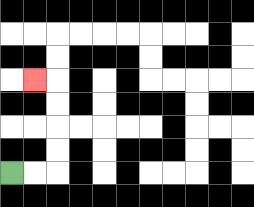{'start': '[0, 7]', 'end': '[1, 3]', 'path_directions': 'R,R,U,U,U,U,L', 'path_coordinates': '[[0, 7], [1, 7], [2, 7], [2, 6], [2, 5], [2, 4], [2, 3], [1, 3]]'}